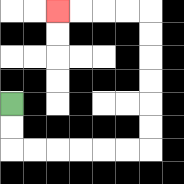{'start': '[0, 4]', 'end': '[2, 0]', 'path_directions': 'D,D,R,R,R,R,R,R,U,U,U,U,U,U,L,L,L,L', 'path_coordinates': '[[0, 4], [0, 5], [0, 6], [1, 6], [2, 6], [3, 6], [4, 6], [5, 6], [6, 6], [6, 5], [6, 4], [6, 3], [6, 2], [6, 1], [6, 0], [5, 0], [4, 0], [3, 0], [2, 0]]'}